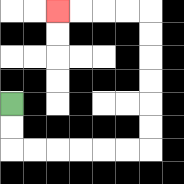{'start': '[0, 4]', 'end': '[2, 0]', 'path_directions': 'D,D,R,R,R,R,R,R,U,U,U,U,U,U,L,L,L,L', 'path_coordinates': '[[0, 4], [0, 5], [0, 6], [1, 6], [2, 6], [3, 6], [4, 6], [5, 6], [6, 6], [6, 5], [6, 4], [6, 3], [6, 2], [6, 1], [6, 0], [5, 0], [4, 0], [3, 0], [2, 0]]'}